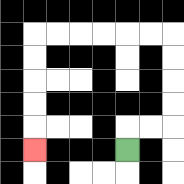{'start': '[5, 6]', 'end': '[1, 6]', 'path_directions': 'U,R,R,U,U,U,U,L,L,L,L,L,L,D,D,D,D,D', 'path_coordinates': '[[5, 6], [5, 5], [6, 5], [7, 5], [7, 4], [7, 3], [7, 2], [7, 1], [6, 1], [5, 1], [4, 1], [3, 1], [2, 1], [1, 1], [1, 2], [1, 3], [1, 4], [1, 5], [1, 6]]'}